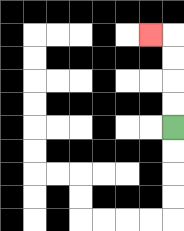{'start': '[7, 5]', 'end': '[6, 1]', 'path_directions': 'U,U,U,U,L', 'path_coordinates': '[[7, 5], [7, 4], [7, 3], [7, 2], [7, 1], [6, 1]]'}